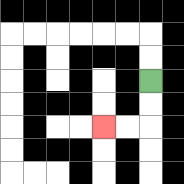{'start': '[6, 3]', 'end': '[4, 5]', 'path_directions': 'D,D,L,L', 'path_coordinates': '[[6, 3], [6, 4], [6, 5], [5, 5], [4, 5]]'}